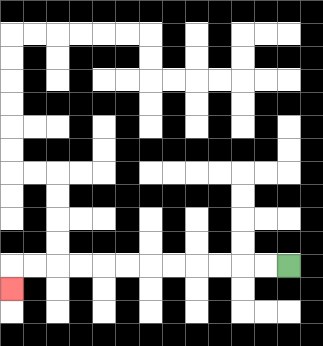{'start': '[12, 11]', 'end': '[0, 12]', 'path_directions': 'L,L,L,L,L,L,L,L,L,L,L,L,D', 'path_coordinates': '[[12, 11], [11, 11], [10, 11], [9, 11], [8, 11], [7, 11], [6, 11], [5, 11], [4, 11], [3, 11], [2, 11], [1, 11], [0, 11], [0, 12]]'}